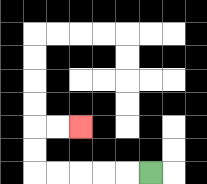{'start': '[6, 7]', 'end': '[3, 5]', 'path_directions': 'L,L,L,L,L,U,U,R,R', 'path_coordinates': '[[6, 7], [5, 7], [4, 7], [3, 7], [2, 7], [1, 7], [1, 6], [1, 5], [2, 5], [3, 5]]'}